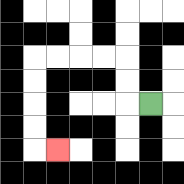{'start': '[6, 4]', 'end': '[2, 6]', 'path_directions': 'L,U,U,L,L,L,L,D,D,D,D,R', 'path_coordinates': '[[6, 4], [5, 4], [5, 3], [5, 2], [4, 2], [3, 2], [2, 2], [1, 2], [1, 3], [1, 4], [1, 5], [1, 6], [2, 6]]'}